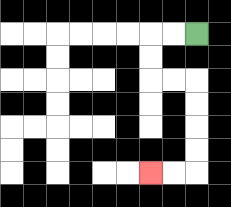{'start': '[8, 1]', 'end': '[6, 7]', 'path_directions': 'L,L,D,D,R,R,D,D,D,D,L,L', 'path_coordinates': '[[8, 1], [7, 1], [6, 1], [6, 2], [6, 3], [7, 3], [8, 3], [8, 4], [8, 5], [8, 6], [8, 7], [7, 7], [6, 7]]'}